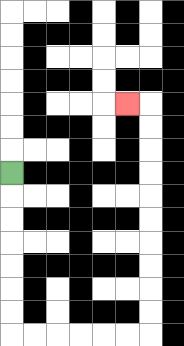{'start': '[0, 7]', 'end': '[5, 4]', 'path_directions': 'D,D,D,D,D,D,D,R,R,R,R,R,R,U,U,U,U,U,U,U,U,U,U,L', 'path_coordinates': '[[0, 7], [0, 8], [0, 9], [0, 10], [0, 11], [0, 12], [0, 13], [0, 14], [1, 14], [2, 14], [3, 14], [4, 14], [5, 14], [6, 14], [6, 13], [6, 12], [6, 11], [6, 10], [6, 9], [6, 8], [6, 7], [6, 6], [6, 5], [6, 4], [5, 4]]'}